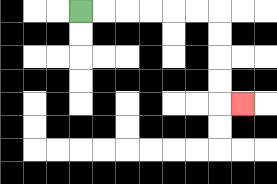{'start': '[3, 0]', 'end': '[10, 4]', 'path_directions': 'R,R,R,R,R,R,D,D,D,D,R', 'path_coordinates': '[[3, 0], [4, 0], [5, 0], [6, 0], [7, 0], [8, 0], [9, 0], [9, 1], [9, 2], [9, 3], [9, 4], [10, 4]]'}